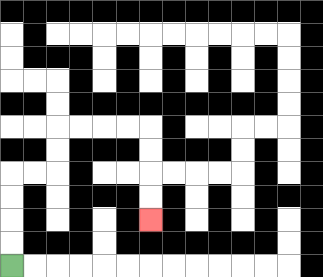{'start': '[0, 11]', 'end': '[6, 9]', 'path_directions': 'U,U,U,U,R,R,U,U,R,R,R,R,D,D,D,D', 'path_coordinates': '[[0, 11], [0, 10], [0, 9], [0, 8], [0, 7], [1, 7], [2, 7], [2, 6], [2, 5], [3, 5], [4, 5], [5, 5], [6, 5], [6, 6], [6, 7], [6, 8], [6, 9]]'}